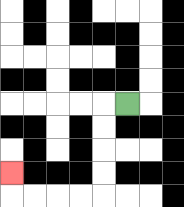{'start': '[5, 4]', 'end': '[0, 7]', 'path_directions': 'L,D,D,D,D,L,L,L,L,U', 'path_coordinates': '[[5, 4], [4, 4], [4, 5], [4, 6], [4, 7], [4, 8], [3, 8], [2, 8], [1, 8], [0, 8], [0, 7]]'}